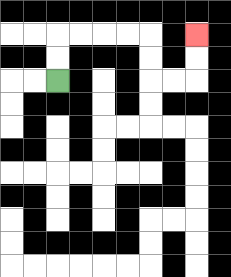{'start': '[2, 3]', 'end': '[8, 1]', 'path_directions': 'U,U,R,R,R,R,D,D,R,R,U,U', 'path_coordinates': '[[2, 3], [2, 2], [2, 1], [3, 1], [4, 1], [5, 1], [6, 1], [6, 2], [6, 3], [7, 3], [8, 3], [8, 2], [8, 1]]'}